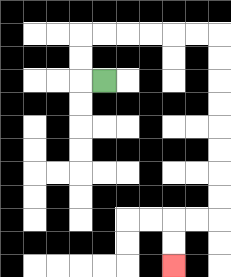{'start': '[4, 3]', 'end': '[7, 11]', 'path_directions': 'L,U,U,R,R,R,R,R,R,D,D,D,D,D,D,D,D,L,L,D,D', 'path_coordinates': '[[4, 3], [3, 3], [3, 2], [3, 1], [4, 1], [5, 1], [6, 1], [7, 1], [8, 1], [9, 1], [9, 2], [9, 3], [9, 4], [9, 5], [9, 6], [9, 7], [9, 8], [9, 9], [8, 9], [7, 9], [7, 10], [7, 11]]'}